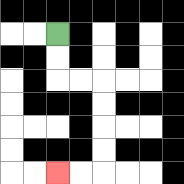{'start': '[2, 1]', 'end': '[2, 7]', 'path_directions': 'D,D,R,R,D,D,D,D,L,L', 'path_coordinates': '[[2, 1], [2, 2], [2, 3], [3, 3], [4, 3], [4, 4], [4, 5], [4, 6], [4, 7], [3, 7], [2, 7]]'}